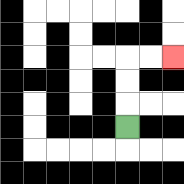{'start': '[5, 5]', 'end': '[7, 2]', 'path_directions': 'U,U,U,R,R', 'path_coordinates': '[[5, 5], [5, 4], [5, 3], [5, 2], [6, 2], [7, 2]]'}